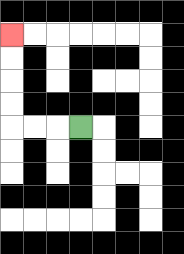{'start': '[3, 5]', 'end': '[0, 1]', 'path_directions': 'L,L,L,U,U,U,U', 'path_coordinates': '[[3, 5], [2, 5], [1, 5], [0, 5], [0, 4], [0, 3], [0, 2], [0, 1]]'}